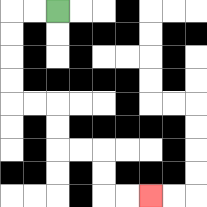{'start': '[2, 0]', 'end': '[6, 8]', 'path_directions': 'L,L,D,D,D,D,R,R,D,D,R,R,D,D,R,R', 'path_coordinates': '[[2, 0], [1, 0], [0, 0], [0, 1], [0, 2], [0, 3], [0, 4], [1, 4], [2, 4], [2, 5], [2, 6], [3, 6], [4, 6], [4, 7], [4, 8], [5, 8], [6, 8]]'}